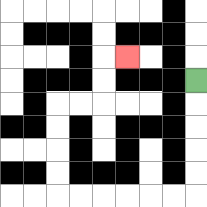{'start': '[8, 3]', 'end': '[5, 2]', 'path_directions': 'D,D,D,D,D,L,L,L,L,L,L,U,U,U,U,R,R,U,U,R', 'path_coordinates': '[[8, 3], [8, 4], [8, 5], [8, 6], [8, 7], [8, 8], [7, 8], [6, 8], [5, 8], [4, 8], [3, 8], [2, 8], [2, 7], [2, 6], [2, 5], [2, 4], [3, 4], [4, 4], [4, 3], [4, 2], [5, 2]]'}